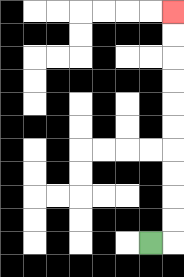{'start': '[6, 10]', 'end': '[7, 0]', 'path_directions': 'R,U,U,U,U,U,U,U,U,U,U', 'path_coordinates': '[[6, 10], [7, 10], [7, 9], [7, 8], [7, 7], [7, 6], [7, 5], [7, 4], [7, 3], [7, 2], [7, 1], [7, 0]]'}